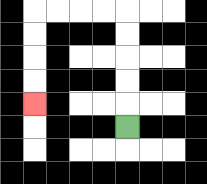{'start': '[5, 5]', 'end': '[1, 4]', 'path_directions': 'U,U,U,U,U,L,L,L,L,D,D,D,D', 'path_coordinates': '[[5, 5], [5, 4], [5, 3], [5, 2], [5, 1], [5, 0], [4, 0], [3, 0], [2, 0], [1, 0], [1, 1], [1, 2], [1, 3], [1, 4]]'}